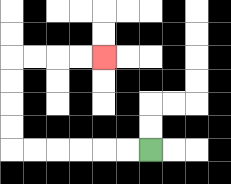{'start': '[6, 6]', 'end': '[4, 2]', 'path_directions': 'L,L,L,L,L,L,U,U,U,U,R,R,R,R', 'path_coordinates': '[[6, 6], [5, 6], [4, 6], [3, 6], [2, 6], [1, 6], [0, 6], [0, 5], [0, 4], [0, 3], [0, 2], [1, 2], [2, 2], [3, 2], [4, 2]]'}